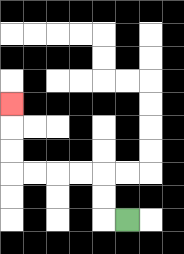{'start': '[5, 9]', 'end': '[0, 4]', 'path_directions': 'L,U,U,L,L,L,L,U,U,U', 'path_coordinates': '[[5, 9], [4, 9], [4, 8], [4, 7], [3, 7], [2, 7], [1, 7], [0, 7], [0, 6], [0, 5], [0, 4]]'}